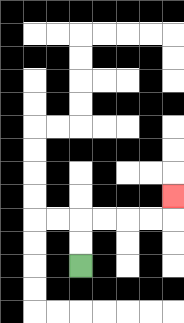{'start': '[3, 11]', 'end': '[7, 8]', 'path_directions': 'U,U,R,R,R,R,U', 'path_coordinates': '[[3, 11], [3, 10], [3, 9], [4, 9], [5, 9], [6, 9], [7, 9], [7, 8]]'}